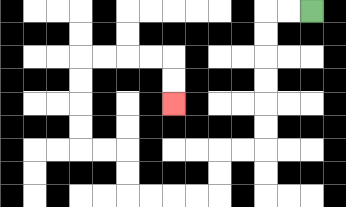{'start': '[13, 0]', 'end': '[7, 4]', 'path_directions': 'L,L,D,D,D,D,D,D,L,L,D,D,L,L,L,L,U,U,L,L,U,U,U,U,R,R,R,R,D,D', 'path_coordinates': '[[13, 0], [12, 0], [11, 0], [11, 1], [11, 2], [11, 3], [11, 4], [11, 5], [11, 6], [10, 6], [9, 6], [9, 7], [9, 8], [8, 8], [7, 8], [6, 8], [5, 8], [5, 7], [5, 6], [4, 6], [3, 6], [3, 5], [3, 4], [3, 3], [3, 2], [4, 2], [5, 2], [6, 2], [7, 2], [7, 3], [7, 4]]'}